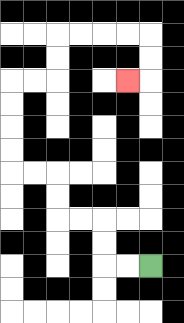{'start': '[6, 11]', 'end': '[5, 3]', 'path_directions': 'L,L,U,U,L,L,U,U,L,L,U,U,U,U,R,R,U,U,R,R,R,R,D,D,L', 'path_coordinates': '[[6, 11], [5, 11], [4, 11], [4, 10], [4, 9], [3, 9], [2, 9], [2, 8], [2, 7], [1, 7], [0, 7], [0, 6], [0, 5], [0, 4], [0, 3], [1, 3], [2, 3], [2, 2], [2, 1], [3, 1], [4, 1], [5, 1], [6, 1], [6, 2], [6, 3], [5, 3]]'}